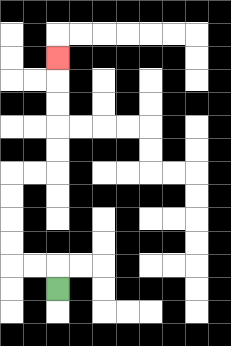{'start': '[2, 12]', 'end': '[2, 2]', 'path_directions': 'U,L,L,U,U,U,U,R,R,U,U,U,U,U', 'path_coordinates': '[[2, 12], [2, 11], [1, 11], [0, 11], [0, 10], [0, 9], [0, 8], [0, 7], [1, 7], [2, 7], [2, 6], [2, 5], [2, 4], [2, 3], [2, 2]]'}